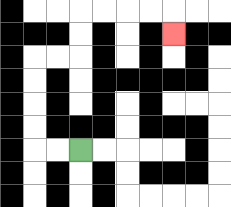{'start': '[3, 6]', 'end': '[7, 1]', 'path_directions': 'L,L,U,U,U,U,R,R,U,U,R,R,R,R,D', 'path_coordinates': '[[3, 6], [2, 6], [1, 6], [1, 5], [1, 4], [1, 3], [1, 2], [2, 2], [3, 2], [3, 1], [3, 0], [4, 0], [5, 0], [6, 0], [7, 0], [7, 1]]'}